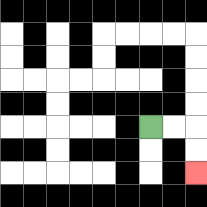{'start': '[6, 5]', 'end': '[8, 7]', 'path_directions': 'R,R,D,D', 'path_coordinates': '[[6, 5], [7, 5], [8, 5], [8, 6], [8, 7]]'}